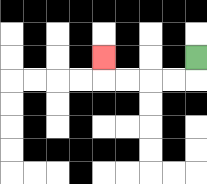{'start': '[8, 2]', 'end': '[4, 2]', 'path_directions': 'D,L,L,L,L,U', 'path_coordinates': '[[8, 2], [8, 3], [7, 3], [6, 3], [5, 3], [4, 3], [4, 2]]'}